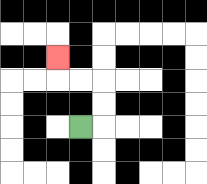{'start': '[3, 5]', 'end': '[2, 2]', 'path_directions': 'R,U,U,L,L,U', 'path_coordinates': '[[3, 5], [4, 5], [4, 4], [4, 3], [3, 3], [2, 3], [2, 2]]'}